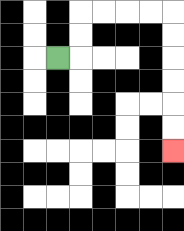{'start': '[2, 2]', 'end': '[7, 6]', 'path_directions': 'R,U,U,R,R,R,R,D,D,D,D,D,D', 'path_coordinates': '[[2, 2], [3, 2], [3, 1], [3, 0], [4, 0], [5, 0], [6, 0], [7, 0], [7, 1], [7, 2], [7, 3], [7, 4], [7, 5], [7, 6]]'}